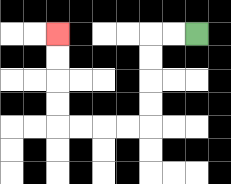{'start': '[8, 1]', 'end': '[2, 1]', 'path_directions': 'L,L,D,D,D,D,L,L,L,L,U,U,U,U', 'path_coordinates': '[[8, 1], [7, 1], [6, 1], [6, 2], [6, 3], [6, 4], [6, 5], [5, 5], [4, 5], [3, 5], [2, 5], [2, 4], [2, 3], [2, 2], [2, 1]]'}